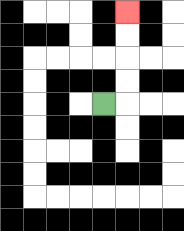{'start': '[4, 4]', 'end': '[5, 0]', 'path_directions': 'R,U,U,U,U', 'path_coordinates': '[[4, 4], [5, 4], [5, 3], [5, 2], [5, 1], [5, 0]]'}